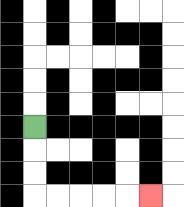{'start': '[1, 5]', 'end': '[6, 8]', 'path_directions': 'D,D,D,R,R,R,R,R', 'path_coordinates': '[[1, 5], [1, 6], [1, 7], [1, 8], [2, 8], [3, 8], [4, 8], [5, 8], [6, 8]]'}